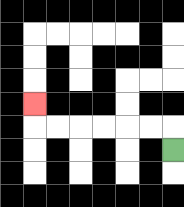{'start': '[7, 6]', 'end': '[1, 4]', 'path_directions': 'U,L,L,L,L,L,L,U', 'path_coordinates': '[[7, 6], [7, 5], [6, 5], [5, 5], [4, 5], [3, 5], [2, 5], [1, 5], [1, 4]]'}